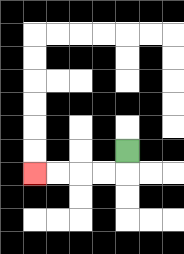{'start': '[5, 6]', 'end': '[1, 7]', 'path_directions': 'D,L,L,L,L', 'path_coordinates': '[[5, 6], [5, 7], [4, 7], [3, 7], [2, 7], [1, 7]]'}